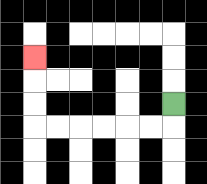{'start': '[7, 4]', 'end': '[1, 2]', 'path_directions': 'D,L,L,L,L,L,L,U,U,U', 'path_coordinates': '[[7, 4], [7, 5], [6, 5], [5, 5], [4, 5], [3, 5], [2, 5], [1, 5], [1, 4], [1, 3], [1, 2]]'}